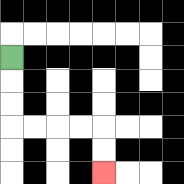{'start': '[0, 2]', 'end': '[4, 7]', 'path_directions': 'D,D,D,R,R,R,R,D,D', 'path_coordinates': '[[0, 2], [0, 3], [0, 4], [0, 5], [1, 5], [2, 5], [3, 5], [4, 5], [4, 6], [4, 7]]'}